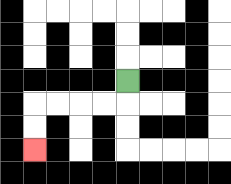{'start': '[5, 3]', 'end': '[1, 6]', 'path_directions': 'D,L,L,L,L,D,D', 'path_coordinates': '[[5, 3], [5, 4], [4, 4], [3, 4], [2, 4], [1, 4], [1, 5], [1, 6]]'}